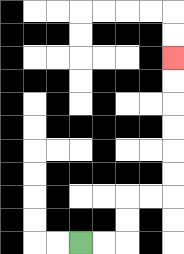{'start': '[3, 10]', 'end': '[7, 2]', 'path_directions': 'R,R,U,U,R,R,U,U,U,U,U,U', 'path_coordinates': '[[3, 10], [4, 10], [5, 10], [5, 9], [5, 8], [6, 8], [7, 8], [7, 7], [7, 6], [7, 5], [7, 4], [7, 3], [7, 2]]'}